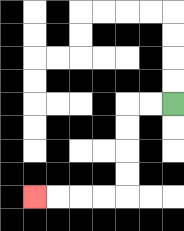{'start': '[7, 4]', 'end': '[1, 8]', 'path_directions': 'L,L,D,D,D,D,L,L,L,L', 'path_coordinates': '[[7, 4], [6, 4], [5, 4], [5, 5], [5, 6], [5, 7], [5, 8], [4, 8], [3, 8], [2, 8], [1, 8]]'}